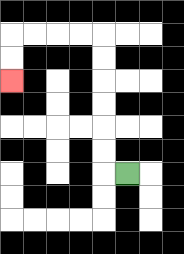{'start': '[5, 7]', 'end': '[0, 3]', 'path_directions': 'L,U,U,U,U,U,U,L,L,L,L,D,D', 'path_coordinates': '[[5, 7], [4, 7], [4, 6], [4, 5], [4, 4], [4, 3], [4, 2], [4, 1], [3, 1], [2, 1], [1, 1], [0, 1], [0, 2], [0, 3]]'}